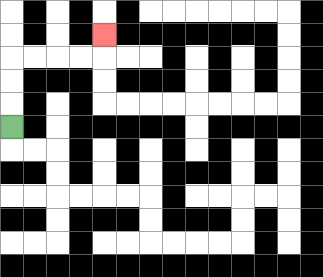{'start': '[0, 5]', 'end': '[4, 1]', 'path_directions': 'U,U,U,R,R,R,R,U', 'path_coordinates': '[[0, 5], [0, 4], [0, 3], [0, 2], [1, 2], [2, 2], [3, 2], [4, 2], [4, 1]]'}